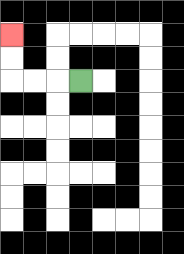{'start': '[3, 3]', 'end': '[0, 1]', 'path_directions': 'L,L,L,U,U', 'path_coordinates': '[[3, 3], [2, 3], [1, 3], [0, 3], [0, 2], [0, 1]]'}